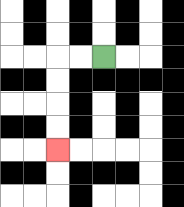{'start': '[4, 2]', 'end': '[2, 6]', 'path_directions': 'L,L,D,D,D,D', 'path_coordinates': '[[4, 2], [3, 2], [2, 2], [2, 3], [2, 4], [2, 5], [2, 6]]'}